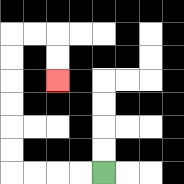{'start': '[4, 7]', 'end': '[2, 3]', 'path_directions': 'L,L,L,L,U,U,U,U,U,U,R,R,D,D', 'path_coordinates': '[[4, 7], [3, 7], [2, 7], [1, 7], [0, 7], [0, 6], [0, 5], [0, 4], [0, 3], [0, 2], [0, 1], [1, 1], [2, 1], [2, 2], [2, 3]]'}